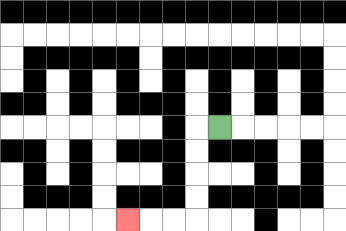{'start': '[9, 5]', 'end': '[5, 9]', 'path_directions': 'L,D,D,D,D,L,L,L', 'path_coordinates': '[[9, 5], [8, 5], [8, 6], [8, 7], [8, 8], [8, 9], [7, 9], [6, 9], [5, 9]]'}